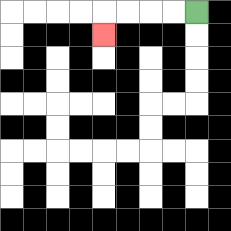{'start': '[8, 0]', 'end': '[4, 1]', 'path_directions': 'L,L,L,L,D', 'path_coordinates': '[[8, 0], [7, 0], [6, 0], [5, 0], [4, 0], [4, 1]]'}